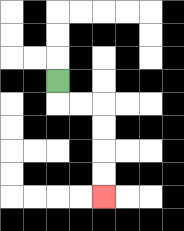{'start': '[2, 3]', 'end': '[4, 8]', 'path_directions': 'D,R,R,D,D,D,D', 'path_coordinates': '[[2, 3], [2, 4], [3, 4], [4, 4], [4, 5], [4, 6], [4, 7], [4, 8]]'}